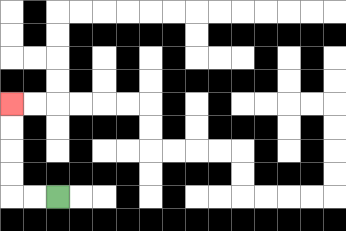{'start': '[2, 8]', 'end': '[0, 4]', 'path_directions': 'L,L,U,U,U,U', 'path_coordinates': '[[2, 8], [1, 8], [0, 8], [0, 7], [0, 6], [0, 5], [0, 4]]'}